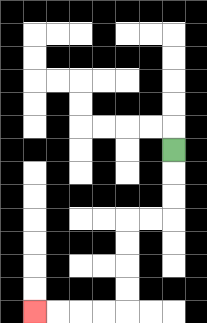{'start': '[7, 6]', 'end': '[1, 13]', 'path_directions': 'D,D,D,L,L,D,D,D,D,L,L,L,L', 'path_coordinates': '[[7, 6], [7, 7], [7, 8], [7, 9], [6, 9], [5, 9], [5, 10], [5, 11], [5, 12], [5, 13], [4, 13], [3, 13], [2, 13], [1, 13]]'}